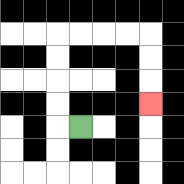{'start': '[3, 5]', 'end': '[6, 4]', 'path_directions': 'L,U,U,U,U,R,R,R,R,D,D,D', 'path_coordinates': '[[3, 5], [2, 5], [2, 4], [2, 3], [2, 2], [2, 1], [3, 1], [4, 1], [5, 1], [6, 1], [6, 2], [6, 3], [6, 4]]'}